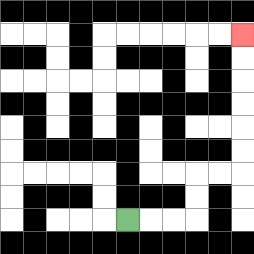{'start': '[5, 9]', 'end': '[10, 1]', 'path_directions': 'R,R,R,U,U,R,R,U,U,U,U,U,U', 'path_coordinates': '[[5, 9], [6, 9], [7, 9], [8, 9], [8, 8], [8, 7], [9, 7], [10, 7], [10, 6], [10, 5], [10, 4], [10, 3], [10, 2], [10, 1]]'}